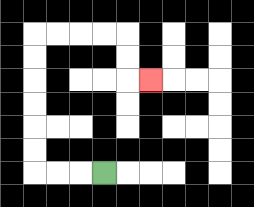{'start': '[4, 7]', 'end': '[6, 3]', 'path_directions': 'L,L,L,U,U,U,U,U,U,R,R,R,R,D,D,R', 'path_coordinates': '[[4, 7], [3, 7], [2, 7], [1, 7], [1, 6], [1, 5], [1, 4], [1, 3], [1, 2], [1, 1], [2, 1], [3, 1], [4, 1], [5, 1], [5, 2], [5, 3], [6, 3]]'}